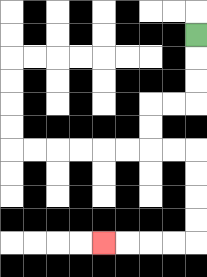{'start': '[8, 1]', 'end': '[4, 10]', 'path_directions': 'D,D,D,L,L,D,D,R,R,D,D,D,D,L,L,L,L', 'path_coordinates': '[[8, 1], [8, 2], [8, 3], [8, 4], [7, 4], [6, 4], [6, 5], [6, 6], [7, 6], [8, 6], [8, 7], [8, 8], [8, 9], [8, 10], [7, 10], [6, 10], [5, 10], [4, 10]]'}